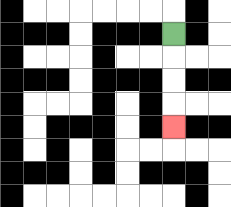{'start': '[7, 1]', 'end': '[7, 5]', 'path_directions': 'D,D,D,D', 'path_coordinates': '[[7, 1], [7, 2], [7, 3], [7, 4], [7, 5]]'}